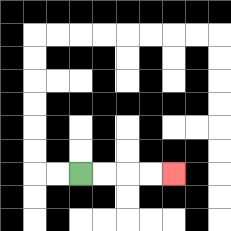{'start': '[3, 7]', 'end': '[7, 7]', 'path_directions': 'R,R,R,R', 'path_coordinates': '[[3, 7], [4, 7], [5, 7], [6, 7], [7, 7]]'}